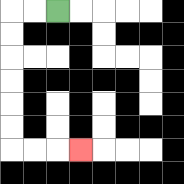{'start': '[2, 0]', 'end': '[3, 6]', 'path_directions': 'L,L,D,D,D,D,D,D,R,R,R', 'path_coordinates': '[[2, 0], [1, 0], [0, 0], [0, 1], [0, 2], [0, 3], [0, 4], [0, 5], [0, 6], [1, 6], [2, 6], [3, 6]]'}